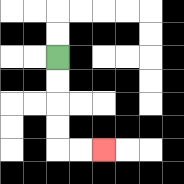{'start': '[2, 2]', 'end': '[4, 6]', 'path_directions': 'D,D,D,D,R,R', 'path_coordinates': '[[2, 2], [2, 3], [2, 4], [2, 5], [2, 6], [3, 6], [4, 6]]'}